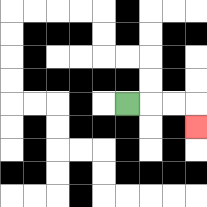{'start': '[5, 4]', 'end': '[8, 5]', 'path_directions': 'R,R,R,D', 'path_coordinates': '[[5, 4], [6, 4], [7, 4], [8, 4], [8, 5]]'}